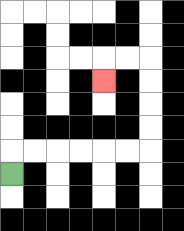{'start': '[0, 7]', 'end': '[4, 3]', 'path_directions': 'U,R,R,R,R,R,R,U,U,U,U,L,L,D', 'path_coordinates': '[[0, 7], [0, 6], [1, 6], [2, 6], [3, 6], [4, 6], [5, 6], [6, 6], [6, 5], [6, 4], [6, 3], [6, 2], [5, 2], [4, 2], [4, 3]]'}